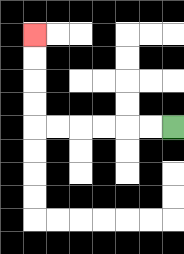{'start': '[7, 5]', 'end': '[1, 1]', 'path_directions': 'L,L,L,L,L,L,U,U,U,U', 'path_coordinates': '[[7, 5], [6, 5], [5, 5], [4, 5], [3, 5], [2, 5], [1, 5], [1, 4], [1, 3], [1, 2], [1, 1]]'}